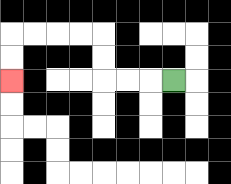{'start': '[7, 3]', 'end': '[0, 3]', 'path_directions': 'L,L,L,U,U,L,L,L,L,D,D', 'path_coordinates': '[[7, 3], [6, 3], [5, 3], [4, 3], [4, 2], [4, 1], [3, 1], [2, 1], [1, 1], [0, 1], [0, 2], [0, 3]]'}